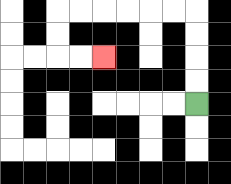{'start': '[8, 4]', 'end': '[4, 2]', 'path_directions': 'U,U,U,U,L,L,L,L,L,L,D,D,R,R', 'path_coordinates': '[[8, 4], [8, 3], [8, 2], [8, 1], [8, 0], [7, 0], [6, 0], [5, 0], [4, 0], [3, 0], [2, 0], [2, 1], [2, 2], [3, 2], [4, 2]]'}